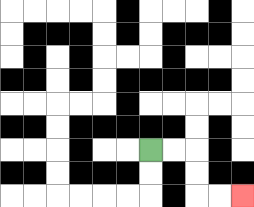{'start': '[6, 6]', 'end': '[10, 8]', 'path_directions': 'R,R,D,D,R,R', 'path_coordinates': '[[6, 6], [7, 6], [8, 6], [8, 7], [8, 8], [9, 8], [10, 8]]'}